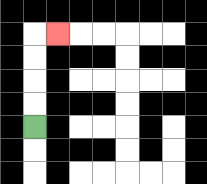{'start': '[1, 5]', 'end': '[2, 1]', 'path_directions': 'U,U,U,U,R', 'path_coordinates': '[[1, 5], [1, 4], [1, 3], [1, 2], [1, 1], [2, 1]]'}